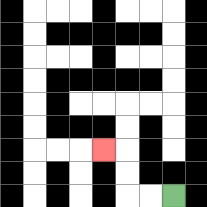{'start': '[7, 8]', 'end': '[4, 6]', 'path_directions': 'L,L,U,U,L', 'path_coordinates': '[[7, 8], [6, 8], [5, 8], [5, 7], [5, 6], [4, 6]]'}